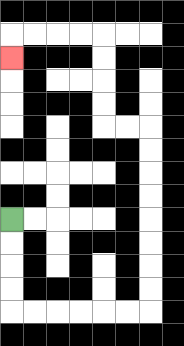{'start': '[0, 9]', 'end': '[0, 2]', 'path_directions': 'D,D,D,D,R,R,R,R,R,R,U,U,U,U,U,U,U,U,L,L,U,U,U,U,L,L,L,L,D', 'path_coordinates': '[[0, 9], [0, 10], [0, 11], [0, 12], [0, 13], [1, 13], [2, 13], [3, 13], [4, 13], [5, 13], [6, 13], [6, 12], [6, 11], [6, 10], [6, 9], [6, 8], [6, 7], [6, 6], [6, 5], [5, 5], [4, 5], [4, 4], [4, 3], [4, 2], [4, 1], [3, 1], [2, 1], [1, 1], [0, 1], [0, 2]]'}